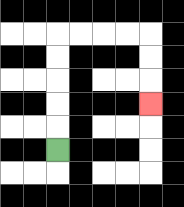{'start': '[2, 6]', 'end': '[6, 4]', 'path_directions': 'U,U,U,U,U,R,R,R,R,D,D,D', 'path_coordinates': '[[2, 6], [2, 5], [2, 4], [2, 3], [2, 2], [2, 1], [3, 1], [4, 1], [5, 1], [6, 1], [6, 2], [6, 3], [6, 4]]'}